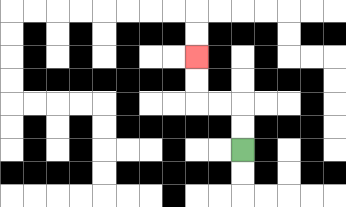{'start': '[10, 6]', 'end': '[8, 2]', 'path_directions': 'U,U,L,L,U,U', 'path_coordinates': '[[10, 6], [10, 5], [10, 4], [9, 4], [8, 4], [8, 3], [8, 2]]'}